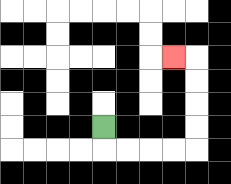{'start': '[4, 5]', 'end': '[7, 2]', 'path_directions': 'D,R,R,R,R,U,U,U,U,L', 'path_coordinates': '[[4, 5], [4, 6], [5, 6], [6, 6], [7, 6], [8, 6], [8, 5], [8, 4], [8, 3], [8, 2], [7, 2]]'}